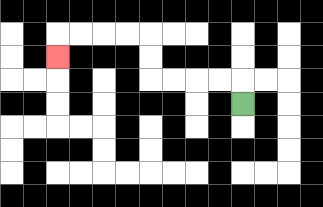{'start': '[10, 4]', 'end': '[2, 2]', 'path_directions': 'U,L,L,L,L,U,U,L,L,L,L,D', 'path_coordinates': '[[10, 4], [10, 3], [9, 3], [8, 3], [7, 3], [6, 3], [6, 2], [6, 1], [5, 1], [4, 1], [3, 1], [2, 1], [2, 2]]'}